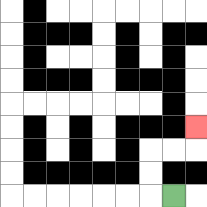{'start': '[7, 8]', 'end': '[8, 5]', 'path_directions': 'L,U,U,R,R,U', 'path_coordinates': '[[7, 8], [6, 8], [6, 7], [6, 6], [7, 6], [8, 6], [8, 5]]'}